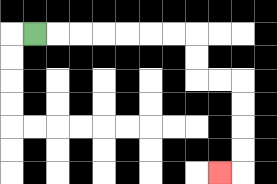{'start': '[1, 1]', 'end': '[9, 7]', 'path_directions': 'R,R,R,R,R,R,R,D,D,R,R,D,D,D,D,L', 'path_coordinates': '[[1, 1], [2, 1], [3, 1], [4, 1], [5, 1], [6, 1], [7, 1], [8, 1], [8, 2], [8, 3], [9, 3], [10, 3], [10, 4], [10, 5], [10, 6], [10, 7], [9, 7]]'}